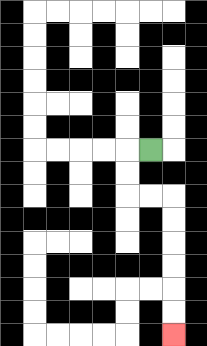{'start': '[6, 6]', 'end': '[7, 14]', 'path_directions': 'L,D,D,R,R,D,D,D,D,D,D', 'path_coordinates': '[[6, 6], [5, 6], [5, 7], [5, 8], [6, 8], [7, 8], [7, 9], [7, 10], [7, 11], [7, 12], [7, 13], [7, 14]]'}